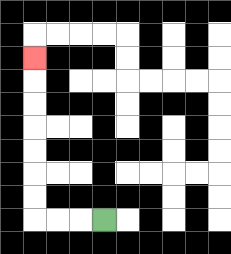{'start': '[4, 9]', 'end': '[1, 2]', 'path_directions': 'L,L,L,U,U,U,U,U,U,U', 'path_coordinates': '[[4, 9], [3, 9], [2, 9], [1, 9], [1, 8], [1, 7], [1, 6], [1, 5], [1, 4], [1, 3], [1, 2]]'}